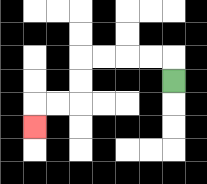{'start': '[7, 3]', 'end': '[1, 5]', 'path_directions': 'U,L,L,L,L,D,D,L,L,D', 'path_coordinates': '[[7, 3], [7, 2], [6, 2], [5, 2], [4, 2], [3, 2], [3, 3], [3, 4], [2, 4], [1, 4], [1, 5]]'}